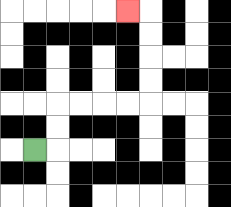{'start': '[1, 6]', 'end': '[5, 0]', 'path_directions': 'R,U,U,R,R,R,R,U,U,U,U,L', 'path_coordinates': '[[1, 6], [2, 6], [2, 5], [2, 4], [3, 4], [4, 4], [5, 4], [6, 4], [6, 3], [6, 2], [6, 1], [6, 0], [5, 0]]'}